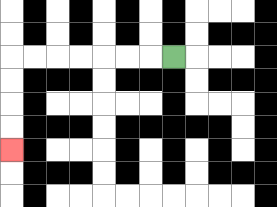{'start': '[7, 2]', 'end': '[0, 6]', 'path_directions': 'L,L,L,L,L,L,L,D,D,D,D', 'path_coordinates': '[[7, 2], [6, 2], [5, 2], [4, 2], [3, 2], [2, 2], [1, 2], [0, 2], [0, 3], [0, 4], [0, 5], [0, 6]]'}